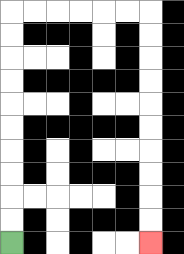{'start': '[0, 10]', 'end': '[6, 10]', 'path_directions': 'U,U,U,U,U,U,U,U,U,U,R,R,R,R,R,R,D,D,D,D,D,D,D,D,D,D', 'path_coordinates': '[[0, 10], [0, 9], [0, 8], [0, 7], [0, 6], [0, 5], [0, 4], [0, 3], [0, 2], [0, 1], [0, 0], [1, 0], [2, 0], [3, 0], [4, 0], [5, 0], [6, 0], [6, 1], [6, 2], [6, 3], [6, 4], [6, 5], [6, 6], [6, 7], [6, 8], [6, 9], [6, 10]]'}